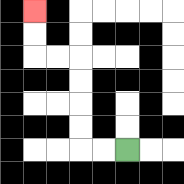{'start': '[5, 6]', 'end': '[1, 0]', 'path_directions': 'L,L,U,U,U,U,L,L,U,U', 'path_coordinates': '[[5, 6], [4, 6], [3, 6], [3, 5], [3, 4], [3, 3], [3, 2], [2, 2], [1, 2], [1, 1], [1, 0]]'}